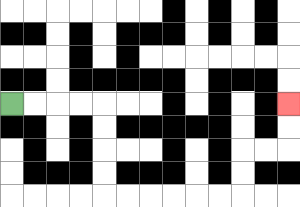{'start': '[0, 4]', 'end': '[12, 4]', 'path_directions': 'R,R,R,R,D,D,D,D,R,R,R,R,R,R,U,U,R,R,U,U', 'path_coordinates': '[[0, 4], [1, 4], [2, 4], [3, 4], [4, 4], [4, 5], [4, 6], [4, 7], [4, 8], [5, 8], [6, 8], [7, 8], [8, 8], [9, 8], [10, 8], [10, 7], [10, 6], [11, 6], [12, 6], [12, 5], [12, 4]]'}